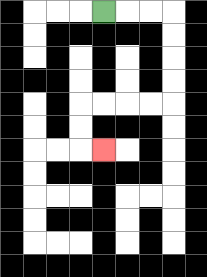{'start': '[4, 0]', 'end': '[4, 6]', 'path_directions': 'R,R,R,D,D,D,D,L,L,L,L,D,D,R', 'path_coordinates': '[[4, 0], [5, 0], [6, 0], [7, 0], [7, 1], [7, 2], [7, 3], [7, 4], [6, 4], [5, 4], [4, 4], [3, 4], [3, 5], [3, 6], [4, 6]]'}